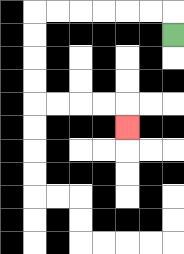{'start': '[7, 1]', 'end': '[5, 5]', 'path_directions': 'U,L,L,L,L,L,L,D,D,D,D,R,R,R,R,D', 'path_coordinates': '[[7, 1], [7, 0], [6, 0], [5, 0], [4, 0], [3, 0], [2, 0], [1, 0], [1, 1], [1, 2], [1, 3], [1, 4], [2, 4], [3, 4], [4, 4], [5, 4], [5, 5]]'}